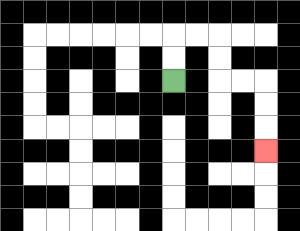{'start': '[7, 3]', 'end': '[11, 6]', 'path_directions': 'U,U,R,R,D,D,R,R,D,D,D', 'path_coordinates': '[[7, 3], [7, 2], [7, 1], [8, 1], [9, 1], [9, 2], [9, 3], [10, 3], [11, 3], [11, 4], [11, 5], [11, 6]]'}